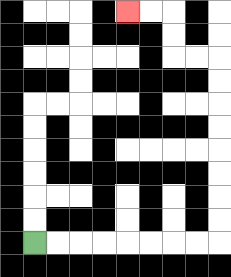{'start': '[1, 10]', 'end': '[5, 0]', 'path_directions': 'R,R,R,R,R,R,R,R,U,U,U,U,U,U,U,U,L,L,U,U,L,L', 'path_coordinates': '[[1, 10], [2, 10], [3, 10], [4, 10], [5, 10], [6, 10], [7, 10], [8, 10], [9, 10], [9, 9], [9, 8], [9, 7], [9, 6], [9, 5], [9, 4], [9, 3], [9, 2], [8, 2], [7, 2], [7, 1], [7, 0], [6, 0], [5, 0]]'}